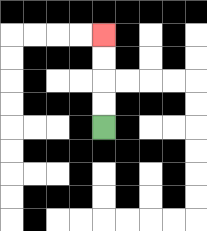{'start': '[4, 5]', 'end': '[4, 1]', 'path_directions': 'U,U,U,U', 'path_coordinates': '[[4, 5], [4, 4], [4, 3], [4, 2], [4, 1]]'}